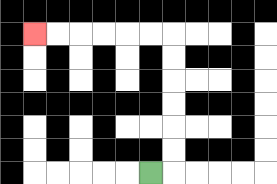{'start': '[6, 7]', 'end': '[1, 1]', 'path_directions': 'R,U,U,U,U,U,U,L,L,L,L,L,L', 'path_coordinates': '[[6, 7], [7, 7], [7, 6], [7, 5], [7, 4], [7, 3], [7, 2], [7, 1], [6, 1], [5, 1], [4, 1], [3, 1], [2, 1], [1, 1]]'}